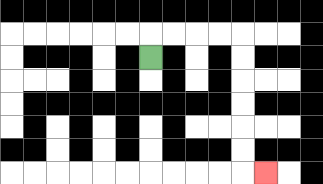{'start': '[6, 2]', 'end': '[11, 7]', 'path_directions': 'U,R,R,R,R,D,D,D,D,D,D,R', 'path_coordinates': '[[6, 2], [6, 1], [7, 1], [8, 1], [9, 1], [10, 1], [10, 2], [10, 3], [10, 4], [10, 5], [10, 6], [10, 7], [11, 7]]'}